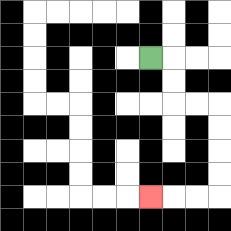{'start': '[6, 2]', 'end': '[6, 8]', 'path_directions': 'R,D,D,R,R,D,D,D,D,L,L,L', 'path_coordinates': '[[6, 2], [7, 2], [7, 3], [7, 4], [8, 4], [9, 4], [9, 5], [9, 6], [9, 7], [9, 8], [8, 8], [7, 8], [6, 8]]'}